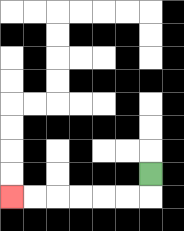{'start': '[6, 7]', 'end': '[0, 8]', 'path_directions': 'D,L,L,L,L,L,L', 'path_coordinates': '[[6, 7], [6, 8], [5, 8], [4, 8], [3, 8], [2, 8], [1, 8], [0, 8]]'}